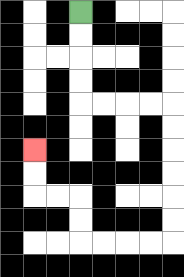{'start': '[3, 0]', 'end': '[1, 6]', 'path_directions': 'D,D,D,D,R,R,R,R,D,D,D,D,D,D,L,L,L,L,U,U,L,L,U,U', 'path_coordinates': '[[3, 0], [3, 1], [3, 2], [3, 3], [3, 4], [4, 4], [5, 4], [6, 4], [7, 4], [7, 5], [7, 6], [7, 7], [7, 8], [7, 9], [7, 10], [6, 10], [5, 10], [4, 10], [3, 10], [3, 9], [3, 8], [2, 8], [1, 8], [1, 7], [1, 6]]'}